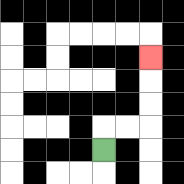{'start': '[4, 6]', 'end': '[6, 2]', 'path_directions': 'U,R,R,U,U,U', 'path_coordinates': '[[4, 6], [4, 5], [5, 5], [6, 5], [6, 4], [6, 3], [6, 2]]'}